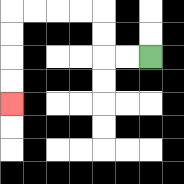{'start': '[6, 2]', 'end': '[0, 4]', 'path_directions': 'L,L,U,U,L,L,L,L,D,D,D,D', 'path_coordinates': '[[6, 2], [5, 2], [4, 2], [4, 1], [4, 0], [3, 0], [2, 0], [1, 0], [0, 0], [0, 1], [0, 2], [0, 3], [0, 4]]'}